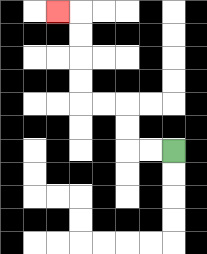{'start': '[7, 6]', 'end': '[2, 0]', 'path_directions': 'L,L,U,U,L,L,U,U,U,U,L', 'path_coordinates': '[[7, 6], [6, 6], [5, 6], [5, 5], [5, 4], [4, 4], [3, 4], [3, 3], [3, 2], [3, 1], [3, 0], [2, 0]]'}